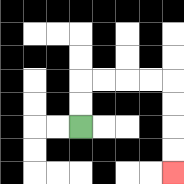{'start': '[3, 5]', 'end': '[7, 7]', 'path_directions': 'U,U,R,R,R,R,D,D,D,D', 'path_coordinates': '[[3, 5], [3, 4], [3, 3], [4, 3], [5, 3], [6, 3], [7, 3], [7, 4], [7, 5], [7, 6], [7, 7]]'}